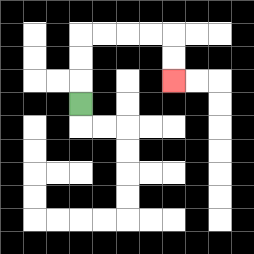{'start': '[3, 4]', 'end': '[7, 3]', 'path_directions': 'U,U,U,R,R,R,R,D,D', 'path_coordinates': '[[3, 4], [3, 3], [3, 2], [3, 1], [4, 1], [5, 1], [6, 1], [7, 1], [7, 2], [7, 3]]'}